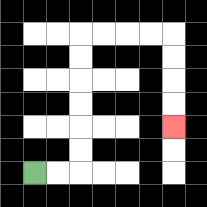{'start': '[1, 7]', 'end': '[7, 5]', 'path_directions': 'R,R,U,U,U,U,U,U,R,R,R,R,D,D,D,D', 'path_coordinates': '[[1, 7], [2, 7], [3, 7], [3, 6], [3, 5], [3, 4], [3, 3], [3, 2], [3, 1], [4, 1], [5, 1], [6, 1], [7, 1], [7, 2], [7, 3], [7, 4], [7, 5]]'}